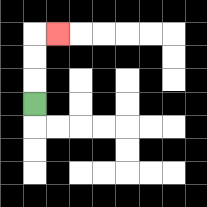{'start': '[1, 4]', 'end': '[2, 1]', 'path_directions': 'U,U,U,R', 'path_coordinates': '[[1, 4], [1, 3], [1, 2], [1, 1], [2, 1]]'}